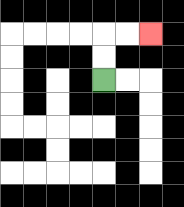{'start': '[4, 3]', 'end': '[6, 1]', 'path_directions': 'U,U,R,R', 'path_coordinates': '[[4, 3], [4, 2], [4, 1], [5, 1], [6, 1]]'}